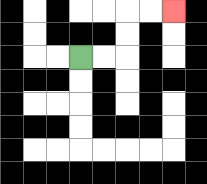{'start': '[3, 2]', 'end': '[7, 0]', 'path_directions': 'R,R,U,U,R,R', 'path_coordinates': '[[3, 2], [4, 2], [5, 2], [5, 1], [5, 0], [6, 0], [7, 0]]'}